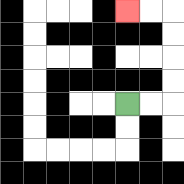{'start': '[5, 4]', 'end': '[5, 0]', 'path_directions': 'R,R,U,U,U,U,L,L', 'path_coordinates': '[[5, 4], [6, 4], [7, 4], [7, 3], [7, 2], [7, 1], [7, 0], [6, 0], [5, 0]]'}